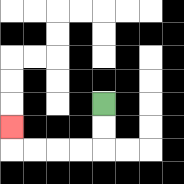{'start': '[4, 4]', 'end': '[0, 5]', 'path_directions': 'D,D,L,L,L,L,U', 'path_coordinates': '[[4, 4], [4, 5], [4, 6], [3, 6], [2, 6], [1, 6], [0, 6], [0, 5]]'}